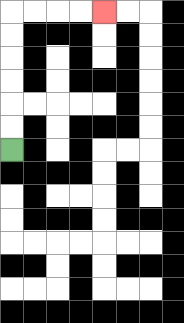{'start': '[0, 6]', 'end': '[4, 0]', 'path_directions': 'U,U,U,U,U,U,R,R,R,R', 'path_coordinates': '[[0, 6], [0, 5], [0, 4], [0, 3], [0, 2], [0, 1], [0, 0], [1, 0], [2, 0], [3, 0], [4, 0]]'}